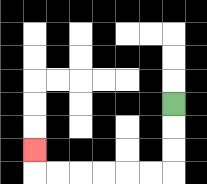{'start': '[7, 4]', 'end': '[1, 6]', 'path_directions': 'D,D,D,L,L,L,L,L,L,U', 'path_coordinates': '[[7, 4], [7, 5], [7, 6], [7, 7], [6, 7], [5, 7], [4, 7], [3, 7], [2, 7], [1, 7], [1, 6]]'}